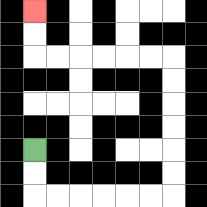{'start': '[1, 6]', 'end': '[1, 0]', 'path_directions': 'D,D,R,R,R,R,R,R,U,U,U,U,U,U,L,L,L,L,L,L,U,U', 'path_coordinates': '[[1, 6], [1, 7], [1, 8], [2, 8], [3, 8], [4, 8], [5, 8], [6, 8], [7, 8], [7, 7], [7, 6], [7, 5], [7, 4], [7, 3], [7, 2], [6, 2], [5, 2], [4, 2], [3, 2], [2, 2], [1, 2], [1, 1], [1, 0]]'}